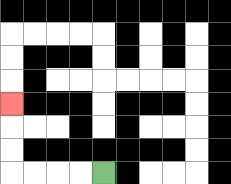{'start': '[4, 7]', 'end': '[0, 4]', 'path_directions': 'L,L,L,L,U,U,U', 'path_coordinates': '[[4, 7], [3, 7], [2, 7], [1, 7], [0, 7], [0, 6], [0, 5], [0, 4]]'}